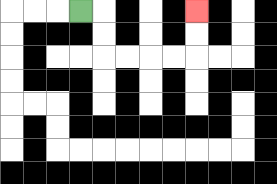{'start': '[3, 0]', 'end': '[8, 0]', 'path_directions': 'R,D,D,R,R,R,R,U,U', 'path_coordinates': '[[3, 0], [4, 0], [4, 1], [4, 2], [5, 2], [6, 2], [7, 2], [8, 2], [8, 1], [8, 0]]'}